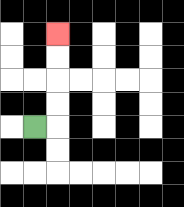{'start': '[1, 5]', 'end': '[2, 1]', 'path_directions': 'R,U,U,U,U', 'path_coordinates': '[[1, 5], [2, 5], [2, 4], [2, 3], [2, 2], [2, 1]]'}